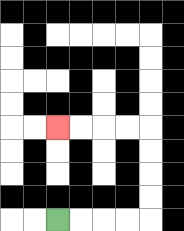{'start': '[2, 9]', 'end': '[2, 5]', 'path_directions': 'R,R,R,R,U,U,U,U,L,L,L,L', 'path_coordinates': '[[2, 9], [3, 9], [4, 9], [5, 9], [6, 9], [6, 8], [6, 7], [6, 6], [6, 5], [5, 5], [4, 5], [3, 5], [2, 5]]'}